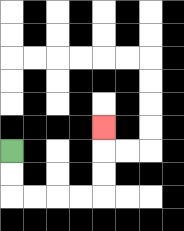{'start': '[0, 6]', 'end': '[4, 5]', 'path_directions': 'D,D,R,R,R,R,U,U,U', 'path_coordinates': '[[0, 6], [0, 7], [0, 8], [1, 8], [2, 8], [3, 8], [4, 8], [4, 7], [4, 6], [4, 5]]'}